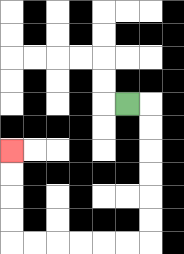{'start': '[5, 4]', 'end': '[0, 6]', 'path_directions': 'R,D,D,D,D,D,D,L,L,L,L,L,L,U,U,U,U', 'path_coordinates': '[[5, 4], [6, 4], [6, 5], [6, 6], [6, 7], [6, 8], [6, 9], [6, 10], [5, 10], [4, 10], [3, 10], [2, 10], [1, 10], [0, 10], [0, 9], [0, 8], [0, 7], [0, 6]]'}